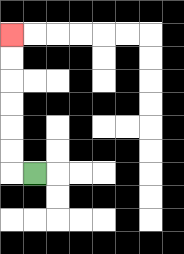{'start': '[1, 7]', 'end': '[0, 1]', 'path_directions': 'L,U,U,U,U,U,U', 'path_coordinates': '[[1, 7], [0, 7], [0, 6], [0, 5], [0, 4], [0, 3], [0, 2], [0, 1]]'}